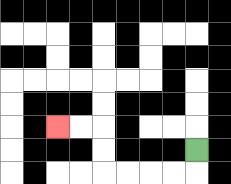{'start': '[8, 6]', 'end': '[2, 5]', 'path_directions': 'D,L,L,L,L,U,U,L,L', 'path_coordinates': '[[8, 6], [8, 7], [7, 7], [6, 7], [5, 7], [4, 7], [4, 6], [4, 5], [3, 5], [2, 5]]'}